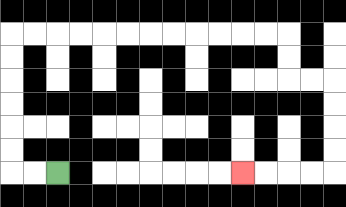{'start': '[2, 7]', 'end': '[10, 7]', 'path_directions': 'L,L,U,U,U,U,U,U,R,R,R,R,R,R,R,R,R,R,R,R,D,D,R,R,D,D,D,D,L,L,L,L', 'path_coordinates': '[[2, 7], [1, 7], [0, 7], [0, 6], [0, 5], [0, 4], [0, 3], [0, 2], [0, 1], [1, 1], [2, 1], [3, 1], [4, 1], [5, 1], [6, 1], [7, 1], [8, 1], [9, 1], [10, 1], [11, 1], [12, 1], [12, 2], [12, 3], [13, 3], [14, 3], [14, 4], [14, 5], [14, 6], [14, 7], [13, 7], [12, 7], [11, 7], [10, 7]]'}